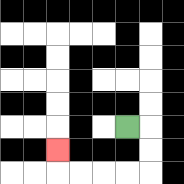{'start': '[5, 5]', 'end': '[2, 6]', 'path_directions': 'R,D,D,L,L,L,L,U', 'path_coordinates': '[[5, 5], [6, 5], [6, 6], [6, 7], [5, 7], [4, 7], [3, 7], [2, 7], [2, 6]]'}